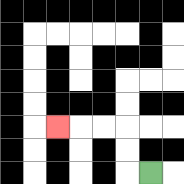{'start': '[6, 7]', 'end': '[2, 5]', 'path_directions': 'L,U,U,L,L,L', 'path_coordinates': '[[6, 7], [5, 7], [5, 6], [5, 5], [4, 5], [3, 5], [2, 5]]'}